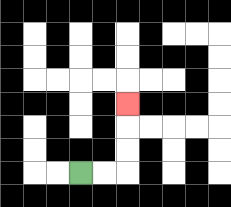{'start': '[3, 7]', 'end': '[5, 4]', 'path_directions': 'R,R,U,U,U', 'path_coordinates': '[[3, 7], [4, 7], [5, 7], [5, 6], [5, 5], [5, 4]]'}